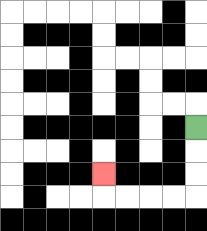{'start': '[8, 5]', 'end': '[4, 7]', 'path_directions': 'D,D,D,L,L,L,L,U', 'path_coordinates': '[[8, 5], [8, 6], [8, 7], [8, 8], [7, 8], [6, 8], [5, 8], [4, 8], [4, 7]]'}